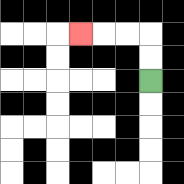{'start': '[6, 3]', 'end': '[3, 1]', 'path_directions': 'U,U,L,L,L', 'path_coordinates': '[[6, 3], [6, 2], [6, 1], [5, 1], [4, 1], [3, 1]]'}